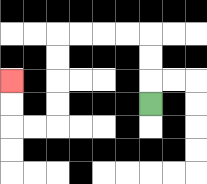{'start': '[6, 4]', 'end': '[0, 3]', 'path_directions': 'U,U,U,L,L,L,L,D,D,D,D,L,L,U,U', 'path_coordinates': '[[6, 4], [6, 3], [6, 2], [6, 1], [5, 1], [4, 1], [3, 1], [2, 1], [2, 2], [2, 3], [2, 4], [2, 5], [1, 5], [0, 5], [0, 4], [0, 3]]'}